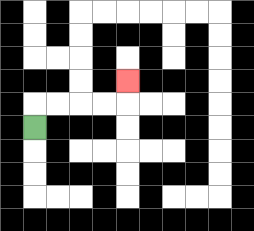{'start': '[1, 5]', 'end': '[5, 3]', 'path_directions': 'U,R,R,R,R,U', 'path_coordinates': '[[1, 5], [1, 4], [2, 4], [3, 4], [4, 4], [5, 4], [5, 3]]'}